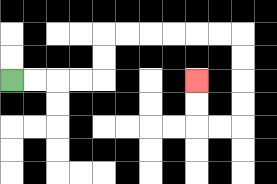{'start': '[0, 3]', 'end': '[8, 3]', 'path_directions': 'R,R,R,R,U,U,R,R,R,R,R,R,D,D,D,D,L,L,U,U', 'path_coordinates': '[[0, 3], [1, 3], [2, 3], [3, 3], [4, 3], [4, 2], [4, 1], [5, 1], [6, 1], [7, 1], [8, 1], [9, 1], [10, 1], [10, 2], [10, 3], [10, 4], [10, 5], [9, 5], [8, 5], [8, 4], [8, 3]]'}